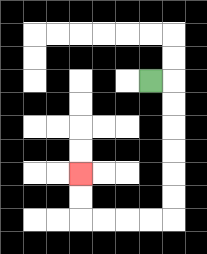{'start': '[6, 3]', 'end': '[3, 7]', 'path_directions': 'R,D,D,D,D,D,D,L,L,L,L,U,U', 'path_coordinates': '[[6, 3], [7, 3], [7, 4], [7, 5], [7, 6], [7, 7], [7, 8], [7, 9], [6, 9], [5, 9], [4, 9], [3, 9], [3, 8], [3, 7]]'}